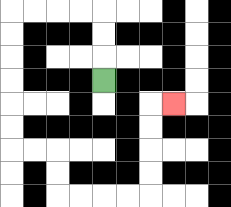{'start': '[4, 3]', 'end': '[7, 4]', 'path_directions': 'U,U,U,L,L,L,L,D,D,D,D,D,D,R,R,D,D,R,R,R,R,U,U,U,U,R', 'path_coordinates': '[[4, 3], [4, 2], [4, 1], [4, 0], [3, 0], [2, 0], [1, 0], [0, 0], [0, 1], [0, 2], [0, 3], [0, 4], [0, 5], [0, 6], [1, 6], [2, 6], [2, 7], [2, 8], [3, 8], [4, 8], [5, 8], [6, 8], [6, 7], [6, 6], [6, 5], [6, 4], [7, 4]]'}